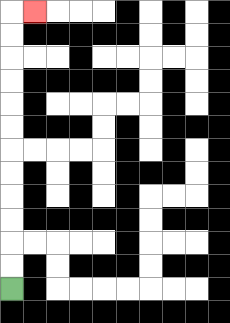{'start': '[0, 12]', 'end': '[1, 0]', 'path_directions': 'U,U,U,U,U,U,U,U,U,U,U,U,R', 'path_coordinates': '[[0, 12], [0, 11], [0, 10], [0, 9], [0, 8], [0, 7], [0, 6], [0, 5], [0, 4], [0, 3], [0, 2], [0, 1], [0, 0], [1, 0]]'}